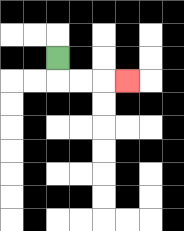{'start': '[2, 2]', 'end': '[5, 3]', 'path_directions': 'D,R,R,R', 'path_coordinates': '[[2, 2], [2, 3], [3, 3], [4, 3], [5, 3]]'}